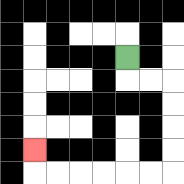{'start': '[5, 2]', 'end': '[1, 6]', 'path_directions': 'D,R,R,D,D,D,D,L,L,L,L,L,L,U', 'path_coordinates': '[[5, 2], [5, 3], [6, 3], [7, 3], [7, 4], [7, 5], [7, 6], [7, 7], [6, 7], [5, 7], [4, 7], [3, 7], [2, 7], [1, 7], [1, 6]]'}